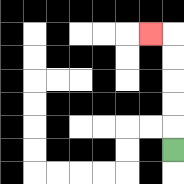{'start': '[7, 6]', 'end': '[6, 1]', 'path_directions': 'U,U,U,U,U,L', 'path_coordinates': '[[7, 6], [7, 5], [7, 4], [7, 3], [7, 2], [7, 1], [6, 1]]'}